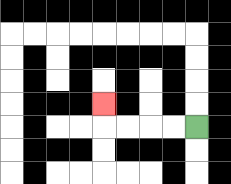{'start': '[8, 5]', 'end': '[4, 4]', 'path_directions': 'L,L,L,L,U', 'path_coordinates': '[[8, 5], [7, 5], [6, 5], [5, 5], [4, 5], [4, 4]]'}